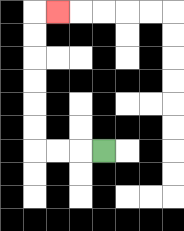{'start': '[4, 6]', 'end': '[2, 0]', 'path_directions': 'L,L,L,U,U,U,U,U,U,R', 'path_coordinates': '[[4, 6], [3, 6], [2, 6], [1, 6], [1, 5], [1, 4], [1, 3], [1, 2], [1, 1], [1, 0], [2, 0]]'}